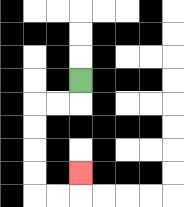{'start': '[3, 3]', 'end': '[3, 7]', 'path_directions': 'D,L,L,D,D,D,D,R,R,U', 'path_coordinates': '[[3, 3], [3, 4], [2, 4], [1, 4], [1, 5], [1, 6], [1, 7], [1, 8], [2, 8], [3, 8], [3, 7]]'}